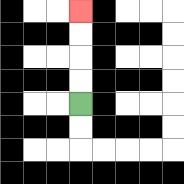{'start': '[3, 4]', 'end': '[3, 0]', 'path_directions': 'U,U,U,U', 'path_coordinates': '[[3, 4], [3, 3], [3, 2], [3, 1], [3, 0]]'}